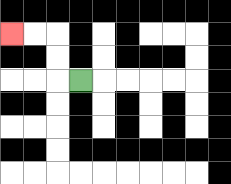{'start': '[3, 3]', 'end': '[0, 1]', 'path_directions': 'L,U,U,L,L', 'path_coordinates': '[[3, 3], [2, 3], [2, 2], [2, 1], [1, 1], [0, 1]]'}